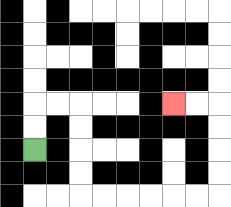{'start': '[1, 6]', 'end': '[7, 4]', 'path_directions': 'U,U,R,R,D,D,D,D,R,R,R,R,R,R,U,U,U,U,L,L', 'path_coordinates': '[[1, 6], [1, 5], [1, 4], [2, 4], [3, 4], [3, 5], [3, 6], [3, 7], [3, 8], [4, 8], [5, 8], [6, 8], [7, 8], [8, 8], [9, 8], [9, 7], [9, 6], [9, 5], [9, 4], [8, 4], [7, 4]]'}